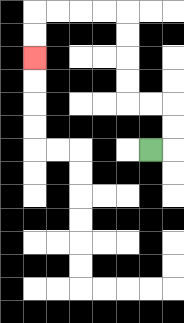{'start': '[6, 6]', 'end': '[1, 2]', 'path_directions': 'R,U,U,L,L,U,U,U,U,L,L,L,L,D,D', 'path_coordinates': '[[6, 6], [7, 6], [7, 5], [7, 4], [6, 4], [5, 4], [5, 3], [5, 2], [5, 1], [5, 0], [4, 0], [3, 0], [2, 0], [1, 0], [1, 1], [1, 2]]'}